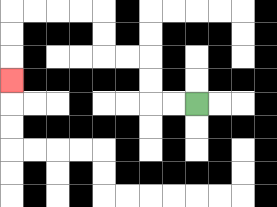{'start': '[8, 4]', 'end': '[0, 3]', 'path_directions': 'L,L,U,U,L,L,U,U,L,L,L,L,D,D,D', 'path_coordinates': '[[8, 4], [7, 4], [6, 4], [6, 3], [6, 2], [5, 2], [4, 2], [4, 1], [4, 0], [3, 0], [2, 0], [1, 0], [0, 0], [0, 1], [0, 2], [0, 3]]'}